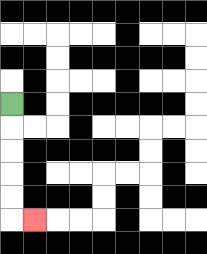{'start': '[0, 4]', 'end': '[1, 9]', 'path_directions': 'D,D,D,D,D,R', 'path_coordinates': '[[0, 4], [0, 5], [0, 6], [0, 7], [0, 8], [0, 9], [1, 9]]'}